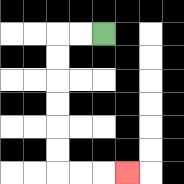{'start': '[4, 1]', 'end': '[5, 7]', 'path_directions': 'L,L,D,D,D,D,D,D,R,R,R', 'path_coordinates': '[[4, 1], [3, 1], [2, 1], [2, 2], [2, 3], [2, 4], [2, 5], [2, 6], [2, 7], [3, 7], [4, 7], [5, 7]]'}